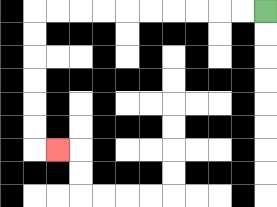{'start': '[11, 0]', 'end': '[2, 6]', 'path_directions': 'L,L,L,L,L,L,L,L,L,L,D,D,D,D,D,D,R', 'path_coordinates': '[[11, 0], [10, 0], [9, 0], [8, 0], [7, 0], [6, 0], [5, 0], [4, 0], [3, 0], [2, 0], [1, 0], [1, 1], [1, 2], [1, 3], [1, 4], [1, 5], [1, 6], [2, 6]]'}